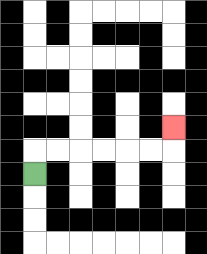{'start': '[1, 7]', 'end': '[7, 5]', 'path_directions': 'U,R,R,R,R,R,R,U', 'path_coordinates': '[[1, 7], [1, 6], [2, 6], [3, 6], [4, 6], [5, 6], [6, 6], [7, 6], [7, 5]]'}